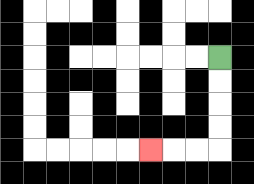{'start': '[9, 2]', 'end': '[6, 6]', 'path_directions': 'D,D,D,D,L,L,L', 'path_coordinates': '[[9, 2], [9, 3], [9, 4], [9, 5], [9, 6], [8, 6], [7, 6], [6, 6]]'}